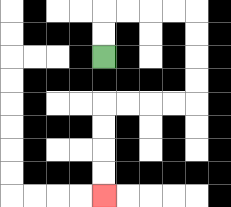{'start': '[4, 2]', 'end': '[4, 8]', 'path_directions': 'U,U,R,R,R,R,D,D,D,D,L,L,L,L,D,D,D,D', 'path_coordinates': '[[4, 2], [4, 1], [4, 0], [5, 0], [6, 0], [7, 0], [8, 0], [8, 1], [8, 2], [8, 3], [8, 4], [7, 4], [6, 4], [5, 4], [4, 4], [4, 5], [4, 6], [4, 7], [4, 8]]'}